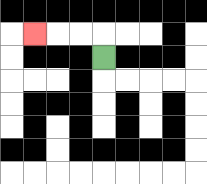{'start': '[4, 2]', 'end': '[1, 1]', 'path_directions': 'U,L,L,L', 'path_coordinates': '[[4, 2], [4, 1], [3, 1], [2, 1], [1, 1]]'}